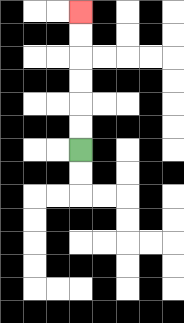{'start': '[3, 6]', 'end': '[3, 0]', 'path_directions': 'U,U,U,U,U,U', 'path_coordinates': '[[3, 6], [3, 5], [3, 4], [3, 3], [3, 2], [3, 1], [3, 0]]'}